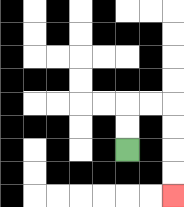{'start': '[5, 6]', 'end': '[7, 8]', 'path_directions': 'U,U,R,R,D,D,D,D', 'path_coordinates': '[[5, 6], [5, 5], [5, 4], [6, 4], [7, 4], [7, 5], [7, 6], [7, 7], [7, 8]]'}